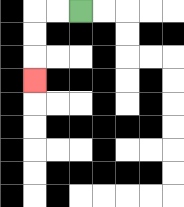{'start': '[3, 0]', 'end': '[1, 3]', 'path_directions': 'L,L,D,D,D', 'path_coordinates': '[[3, 0], [2, 0], [1, 0], [1, 1], [1, 2], [1, 3]]'}